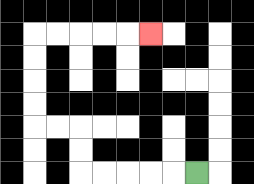{'start': '[8, 7]', 'end': '[6, 1]', 'path_directions': 'L,L,L,L,L,U,U,L,L,U,U,U,U,R,R,R,R,R', 'path_coordinates': '[[8, 7], [7, 7], [6, 7], [5, 7], [4, 7], [3, 7], [3, 6], [3, 5], [2, 5], [1, 5], [1, 4], [1, 3], [1, 2], [1, 1], [2, 1], [3, 1], [4, 1], [5, 1], [6, 1]]'}